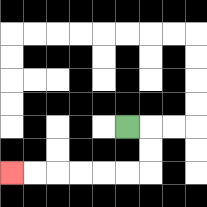{'start': '[5, 5]', 'end': '[0, 7]', 'path_directions': 'R,D,D,L,L,L,L,L,L', 'path_coordinates': '[[5, 5], [6, 5], [6, 6], [6, 7], [5, 7], [4, 7], [3, 7], [2, 7], [1, 7], [0, 7]]'}